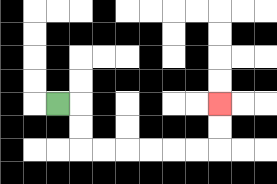{'start': '[2, 4]', 'end': '[9, 4]', 'path_directions': 'R,D,D,R,R,R,R,R,R,U,U', 'path_coordinates': '[[2, 4], [3, 4], [3, 5], [3, 6], [4, 6], [5, 6], [6, 6], [7, 6], [8, 6], [9, 6], [9, 5], [9, 4]]'}